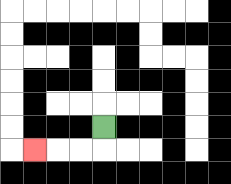{'start': '[4, 5]', 'end': '[1, 6]', 'path_directions': 'D,L,L,L', 'path_coordinates': '[[4, 5], [4, 6], [3, 6], [2, 6], [1, 6]]'}